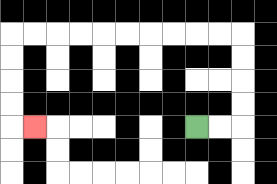{'start': '[8, 5]', 'end': '[1, 5]', 'path_directions': 'R,R,U,U,U,U,L,L,L,L,L,L,L,L,L,L,D,D,D,D,R', 'path_coordinates': '[[8, 5], [9, 5], [10, 5], [10, 4], [10, 3], [10, 2], [10, 1], [9, 1], [8, 1], [7, 1], [6, 1], [5, 1], [4, 1], [3, 1], [2, 1], [1, 1], [0, 1], [0, 2], [0, 3], [0, 4], [0, 5], [1, 5]]'}